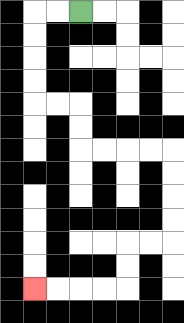{'start': '[3, 0]', 'end': '[1, 12]', 'path_directions': 'L,L,D,D,D,D,R,R,D,D,R,R,R,R,D,D,D,D,L,L,D,D,L,L,L,L', 'path_coordinates': '[[3, 0], [2, 0], [1, 0], [1, 1], [1, 2], [1, 3], [1, 4], [2, 4], [3, 4], [3, 5], [3, 6], [4, 6], [5, 6], [6, 6], [7, 6], [7, 7], [7, 8], [7, 9], [7, 10], [6, 10], [5, 10], [5, 11], [5, 12], [4, 12], [3, 12], [2, 12], [1, 12]]'}